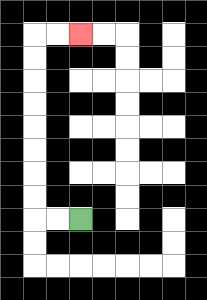{'start': '[3, 9]', 'end': '[3, 1]', 'path_directions': 'L,L,U,U,U,U,U,U,U,U,R,R', 'path_coordinates': '[[3, 9], [2, 9], [1, 9], [1, 8], [1, 7], [1, 6], [1, 5], [1, 4], [1, 3], [1, 2], [1, 1], [2, 1], [3, 1]]'}